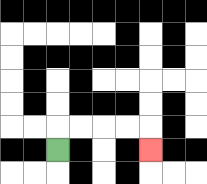{'start': '[2, 6]', 'end': '[6, 6]', 'path_directions': 'U,R,R,R,R,D', 'path_coordinates': '[[2, 6], [2, 5], [3, 5], [4, 5], [5, 5], [6, 5], [6, 6]]'}